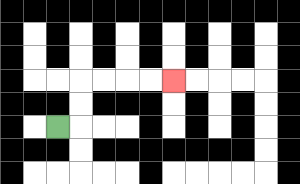{'start': '[2, 5]', 'end': '[7, 3]', 'path_directions': 'R,U,U,R,R,R,R', 'path_coordinates': '[[2, 5], [3, 5], [3, 4], [3, 3], [4, 3], [5, 3], [6, 3], [7, 3]]'}